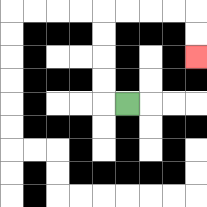{'start': '[5, 4]', 'end': '[8, 2]', 'path_directions': 'L,U,U,U,U,R,R,R,R,D,D', 'path_coordinates': '[[5, 4], [4, 4], [4, 3], [4, 2], [4, 1], [4, 0], [5, 0], [6, 0], [7, 0], [8, 0], [8, 1], [8, 2]]'}